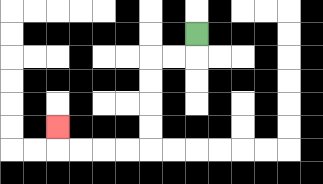{'start': '[8, 1]', 'end': '[2, 5]', 'path_directions': 'D,L,L,D,D,D,D,L,L,L,L,U', 'path_coordinates': '[[8, 1], [8, 2], [7, 2], [6, 2], [6, 3], [6, 4], [6, 5], [6, 6], [5, 6], [4, 6], [3, 6], [2, 6], [2, 5]]'}